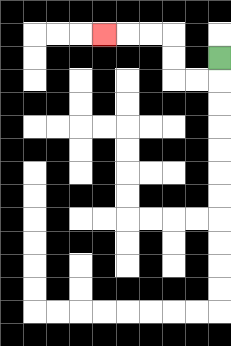{'start': '[9, 2]', 'end': '[4, 1]', 'path_directions': 'D,L,L,U,U,L,L,L', 'path_coordinates': '[[9, 2], [9, 3], [8, 3], [7, 3], [7, 2], [7, 1], [6, 1], [5, 1], [4, 1]]'}